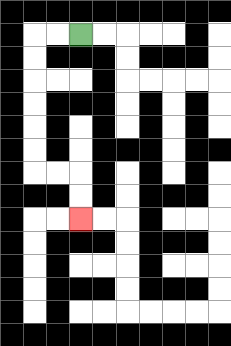{'start': '[3, 1]', 'end': '[3, 9]', 'path_directions': 'L,L,D,D,D,D,D,D,R,R,D,D', 'path_coordinates': '[[3, 1], [2, 1], [1, 1], [1, 2], [1, 3], [1, 4], [1, 5], [1, 6], [1, 7], [2, 7], [3, 7], [3, 8], [3, 9]]'}